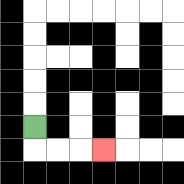{'start': '[1, 5]', 'end': '[4, 6]', 'path_directions': 'D,R,R,R', 'path_coordinates': '[[1, 5], [1, 6], [2, 6], [3, 6], [4, 6]]'}